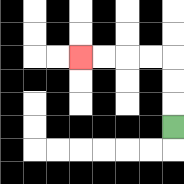{'start': '[7, 5]', 'end': '[3, 2]', 'path_directions': 'U,U,U,L,L,L,L', 'path_coordinates': '[[7, 5], [7, 4], [7, 3], [7, 2], [6, 2], [5, 2], [4, 2], [3, 2]]'}